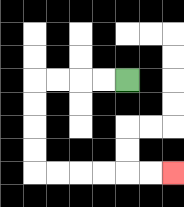{'start': '[5, 3]', 'end': '[7, 7]', 'path_directions': 'L,L,L,L,D,D,D,D,R,R,R,R,R,R', 'path_coordinates': '[[5, 3], [4, 3], [3, 3], [2, 3], [1, 3], [1, 4], [1, 5], [1, 6], [1, 7], [2, 7], [3, 7], [4, 7], [5, 7], [6, 7], [7, 7]]'}